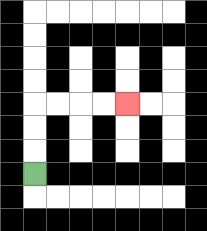{'start': '[1, 7]', 'end': '[5, 4]', 'path_directions': 'U,U,U,R,R,R,R', 'path_coordinates': '[[1, 7], [1, 6], [1, 5], [1, 4], [2, 4], [3, 4], [4, 4], [5, 4]]'}